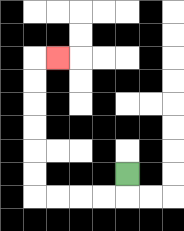{'start': '[5, 7]', 'end': '[2, 2]', 'path_directions': 'D,L,L,L,L,U,U,U,U,U,U,R', 'path_coordinates': '[[5, 7], [5, 8], [4, 8], [3, 8], [2, 8], [1, 8], [1, 7], [1, 6], [1, 5], [1, 4], [1, 3], [1, 2], [2, 2]]'}